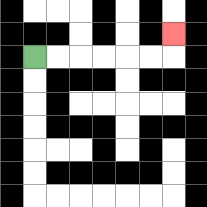{'start': '[1, 2]', 'end': '[7, 1]', 'path_directions': 'R,R,R,R,R,R,U', 'path_coordinates': '[[1, 2], [2, 2], [3, 2], [4, 2], [5, 2], [6, 2], [7, 2], [7, 1]]'}